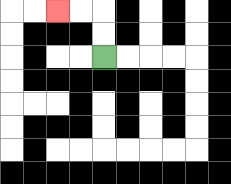{'start': '[4, 2]', 'end': '[2, 0]', 'path_directions': 'U,U,L,L', 'path_coordinates': '[[4, 2], [4, 1], [4, 0], [3, 0], [2, 0]]'}